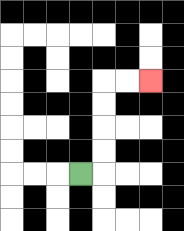{'start': '[3, 7]', 'end': '[6, 3]', 'path_directions': 'R,U,U,U,U,R,R', 'path_coordinates': '[[3, 7], [4, 7], [4, 6], [4, 5], [4, 4], [4, 3], [5, 3], [6, 3]]'}